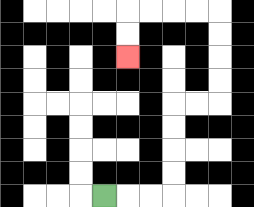{'start': '[4, 8]', 'end': '[5, 2]', 'path_directions': 'R,R,R,U,U,U,U,R,R,U,U,U,U,L,L,L,L,D,D', 'path_coordinates': '[[4, 8], [5, 8], [6, 8], [7, 8], [7, 7], [7, 6], [7, 5], [7, 4], [8, 4], [9, 4], [9, 3], [9, 2], [9, 1], [9, 0], [8, 0], [7, 0], [6, 0], [5, 0], [5, 1], [5, 2]]'}